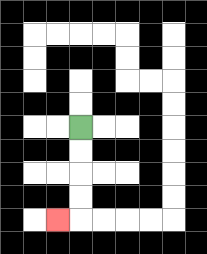{'start': '[3, 5]', 'end': '[2, 9]', 'path_directions': 'D,D,D,D,L', 'path_coordinates': '[[3, 5], [3, 6], [3, 7], [3, 8], [3, 9], [2, 9]]'}